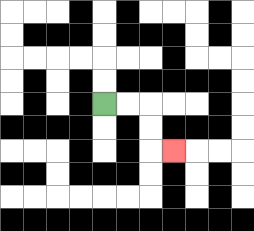{'start': '[4, 4]', 'end': '[7, 6]', 'path_directions': 'R,R,D,D,R', 'path_coordinates': '[[4, 4], [5, 4], [6, 4], [6, 5], [6, 6], [7, 6]]'}